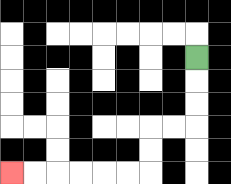{'start': '[8, 2]', 'end': '[0, 7]', 'path_directions': 'D,D,D,L,L,D,D,L,L,L,L,L,L', 'path_coordinates': '[[8, 2], [8, 3], [8, 4], [8, 5], [7, 5], [6, 5], [6, 6], [6, 7], [5, 7], [4, 7], [3, 7], [2, 7], [1, 7], [0, 7]]'}